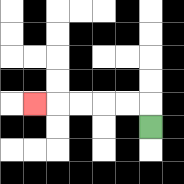{'start': '[6, 5]', 'end': '[1, 4]', 'path_directions': 'U,L,L,L,L,L', 'path_coordinates': '[[6, 5], [6, 4], [5, 4], [4, 4], [3, 4], [2, 4], [1, 4]]'}